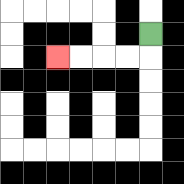{'start': '[6, 1]', 'end': '[2, 2]', 'path_directions': 'D,L,L,L,L', 'path_coordinates': '[[6, 1], [6, 2], [5, 2], [4, 2], [3, 2], [2, 2]]'}